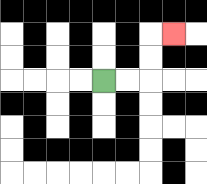{'start': '[4, 3]', 'end': '[7, 1]', 'path_directions': 'R,R,U,U,R', 'path_coordinates': '[[4, 3], [5, 3], [6, 3], [6, 2], [6, 1], [7, 1]]'}